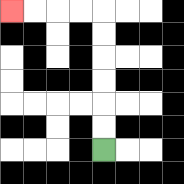{'start': '[4, 6]', 'end': '[0, 0]', 'path_directions': 'U,U,U,U,U,U,L,L,L,L', 'path_coordinates': '[[4, 6], [4, 5], [4, 4], [4, 3], [4, 2], [4, 1], [4, 0], [3, 0], [2, 0], [1, 0], [0, 0]]'}